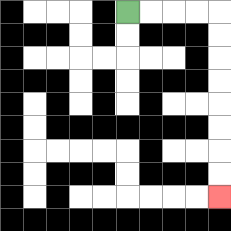{'start': '[5, 0]', 'end': '[9, 8]', 'path_directions': 'R,R,R,R,D,D,D,D,D,D,D,D', 'path_coordinates': '[[5, 0], [6, 0], [7, 0], [8, 0], [9, 0], [9, 1], [9, 2], [9, 3], [9, 4], [9, 5], [9, 6], [9, 7], [9, 8]]'}